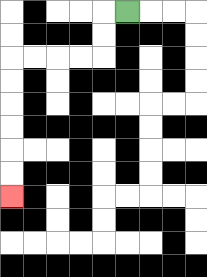{'start': '[5, 0]', 'end': '[0, 8]', 'path_directions': 'L,D,D,L,L,L,L,D,D,D,D,D,D', 'path_coordinates': '[[5, 0], [4, 0], [4, 1], [4, 2], [3, 2], [2, 2], [1, 2], [0, 2], [0, 3], [0, 4], [0, 5], [0, 6], [0, 7], [0, 8]]'}